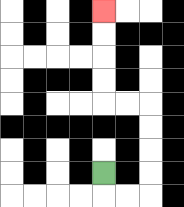{'start': '[4, 7]', 'end': '[4, 0]', 'path_directions': 'D,R,R,U,U,U,U,L,L,U,U,U,U', 'path_coordinates': '[[4, 7], [4, 8], [5, 8], [6, 8], [6, 7], [6, 6], [6, 5], [6, 4], [5, 4], [4, 4], [4, 3], [4, 2], [4, 1], [4, 0]]'}